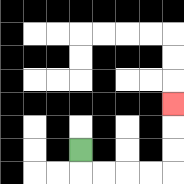{'start': '[3, 6]', 'end': '[7, 4]', 'path_directions': 'D,R,R,R,R,U,U,U', 'path_coordinates': '[[3, 6], [3, 7], [4, 7], [5, 7], [6, 7], [7, 7], [7, 6], [7, 5], [7, 4]]'}